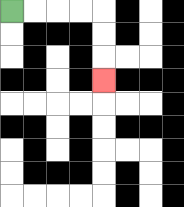{'start': '[0, 0]', 'end': '[4, 3]', 'path_directions': 'R,R,R,R,D,D,D', 'path_coordinates': '[[0, 0], [1, 0], [2, 0], [3, 0], [4, 0], [4, 1], [4, 2], [4, 3]]'}